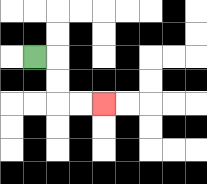{'start': '[1, 2]', 'end': '[4, 4]', 'path_directions': 'R,D,D,R,R', 'path_coordinates': '[[1, 2], [2, 2], [2, 3], [2, 4], [3, 4], [4, 4]]'}